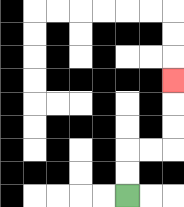{'start': '[5, 8]', 'end': '[7, 3]', 'path_directions': 'U,U,R,R,U,U,U', 'path_coordinates': '[[5, 8], [5, 7], [5, 6], [6, 6], [7, 6], [7, 5], [7, 4], [7, 3]]'}